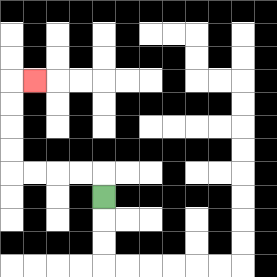{'start': '[4, 8]', 'end': '[1, 3]', 'path_directions': 'U,L,L,L,L,U,U,U,U,R', 'path_coordinates': '[[4, 8], [4, 7], [3, 7], [2, 7], [1, 7], [0, 7], [0, 6], [0, 5], [0, 4], [0, 3], [1, 3]]'}